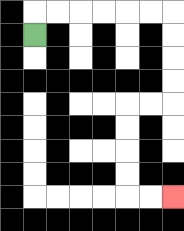{'start': '[1, 1]', 'end': '[7, 8]', 'path_directions': 'U,R,R,R,R,R,R,D,D,D,D,L,L,D,D,D,D,R,R', 'path_coordinates': '[[1, 1], [1, 0], [2, 0], [3, 0], [4, 0], [5, 0], [6, 0], [7, 0], [7, 1], [7, 2], [7, 3], [7, 4], [6, 4], [5, 4], [5, 5], [5, 6], [5, 7], [5, 8], [6, 8], [7, 8]]'}